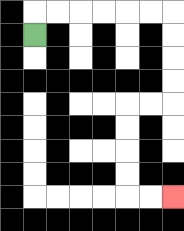{'start': '[1, 1]', 'end': '[7, 8]', 'path_directions': 'U,R,R,R,R,R,R,D,D,D,D,L,L,D,D,D,D,R,R', 'path_coordinates': '[[1, 1], [1, 0], [2, 0], [3, 0], [4, 0], [5, 0], [6, 0], [7, 0], [7, 1], [7, 2], [7, 3], [7, 4], [6, 4], [5, 4], [5, 5], [5, 6], [5, 7], [5, 8], [6, 8], [7, 8]]'}